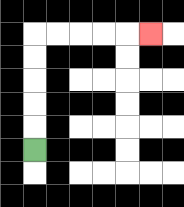{'start': '[1, 6]', 'end': '[6, 1]', 'path_directions': 'U,U,U,U,U,R,R,R,R,R', 'path_coordinates': '[[1, 6], [1, 5], [1, 4], [1, 3], [1, 2], [1, 1], [2, 1], [3, 1], [4, 1], [5, 1], [6, 1]]'}